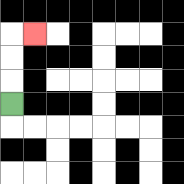{'start': '[0, 4]', 'end': '[1, 1]', 'path_directions': 'U,U,U,R', 'path_coordinates': '[[0, 4], [0, 3], [0, 2], [0, 1], [1, 1]]'}